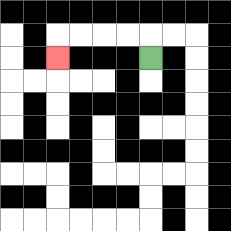{'start': '[6, 2]', 'end': '[2, 2]', 'path_directions': 'U,L,L,L,L,D', 'path_coordinates': '[[6, 2], [6, 1], [5, 1], [4, 1], [3, 1], [2, 1], [2, 2]]'}